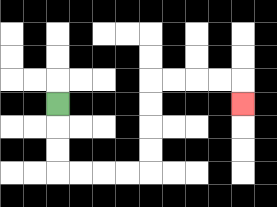{'start': '[2, 4]', 'end': '[10, 4]', 'path_directions': 'D,D,D,R,R,R,R,U,U,U,U,R,R,R,R,D', 'path_coordinates': '[[2, 4], [2, 5], [2, 6], [2, 7], [3, 7], [4, 7], [5, 7], [6, 7], [6, 6], [6, 5], [6, 4], [6, 3], [7, 3], [8, 3], [9, 3], [10, 3], [10, 4]]'}